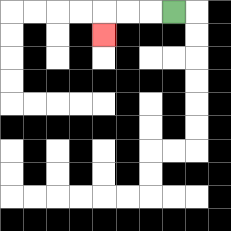{'start': '[7, 0]', 'end': '[4, 1]', 'path_directions': 'L,L,L,D', 'path_coordinates': '[[7, 0], [6, 0], [5, 0], [4, 0], [4, 1]]'}